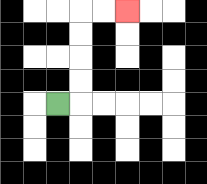{'start': '[2, 4]', 'end': '[5, 0]', 'path_directions': 'R,U,U,U,U,R,R', 'path_coordinates': '[[2, 4], [3, 4], [3, 3], [3, 2], [3, 1], [3, 0], [4, 0], [5, 0]]'}